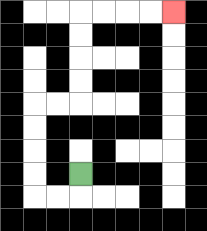{'start': '[3, 7]', 'end': '[7, 0]', 'path_directions': 'D,L,L,U,U,U,U,R,R,U,U,U,U,R,R,R,R', 'path_coordinates': '[[3, 7], [3, 8], [2, 8], [1, 8], [1, 7], [1, 6], [1, 5], [1, 4], [2, 4], [3, 4], [3, 3], [3, 2], [3, 1], [3, 0], [4, 0], [5, 0], [6, 0], [7, 0]]'}